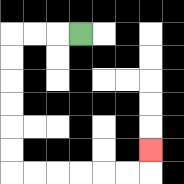{'start': '[3, 1]', 'end': '[6, 6]', 'path_directions': 'L,L,L,D,D,D,D,D,D,R,R,R,R,R,R,U', 'path_coordinates': '[[3, 1], [2, 1], [1, 1], [0, 1], [0, 2], [0, 3], [0, 4], [0, 5], [0, 6], [0, 7], [1, 7], [2, 7], [3, 7], [4, 7], [5, 7], [6, 7], [6, 6]]'}